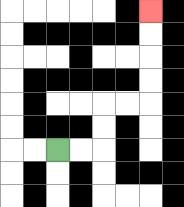{'start': '[2, 6]', 'end': '[6, 0]', 'path_directions': 'R,R,U,U,R,R,U,U,U,U', 'path_coordinates': '[[2, 6], [3, 6], [4, 6], [4, 5], [4, 4], [5, 4], [6, 4], [6, 3], [6, 2], [6, 1], [6, 0]]'}